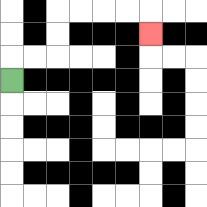{'start': '[0, 3]', 'end': '[6, 1]', 'path_directions': 'U,R,R,U,U,R,R,R,R,D', 'path_coordinates': '[[0, 3], [0, 2], [1, 2], [2, 2], [2, 1], [2, 0], [3, 0], [4, 0], [5, 0], [6, 0], [6, 1]]'}